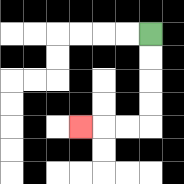{'start': '[6, 1]', 'end': '[3, 5]', 'path_directions': 'D,D,D,D,L,L,L', 'path_coordinates': '[[6, 1], [6, 2], [6, 3], [6, 4], [6, 5], [5, 5], [4, 5], [3, 5]]'}